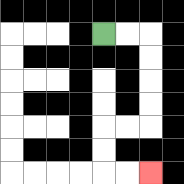{'start': '[4, 1]', 'end': '[6, 7]', 'path_directions': 'R,R,D,D,D,D,L,L,D,D,R,R', 'path_coordinates': '[[4, 1], [5, 1], [6, 1], [6, 2], [6, 3], [6, 4], [6, 5], [5, 5], [4, 5], [4, 6], [4, 7], [5, 7], [6, 7]]'}